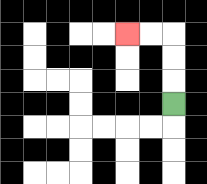{'start': '[7, 4]', 'end': '[5, 1]', 'path_directions': 'U,U,U,L,L', 'path_coordinates': '[[7, 4], [7, 3], [7, 2], [7, 1], [6, 1], [5, 1]]'}